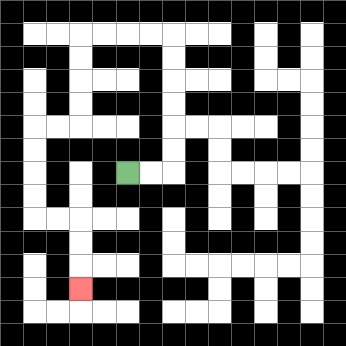{'start': '[5, 7]', 'end': '[3, 12]', 'path_directions': 'R,R,U,U,U,U,U,U,L,L,L,L,D,D,D,D,L,L,D,D,D,D,R,R,D,D,D', 'path_coordinates': '[[5, 7], [6, 7], [7, 7], [7, 6], [7, 5], [7, 4], [7, 3], [7, 2], [7, 1], [6, 1], [5, 1], [4, 1], [3, 1], [3, 2], [3, 3], [3, 4], [3, 5], [2, 5], [1, 5], [1, 6], [1, 7], [1, 8], [1, 9], [2, 9], [3, 9], [3, 10], [3, 11], [3, 12]]'}